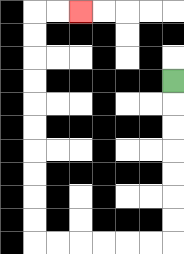{'start': '[7, 3]', 'end': '[3, 0]', 'path_directions': 'D,D,D,D,D,D,D,L,L,L,L,L,L,U,U,U,U,U,U,U,U,U,U,R,R', 'path_coordinates': '[[7, 3], [7, 4], [7, 5], [7, 6], [7, 7], [7, 8], [7, 9], [7, 10], [6, 10], [5, 10], [4, 10], [3, 10], [2, 10], [1, 10], [1, 9], [1, 8], [1, 7], [1, 6], [1, 5], [1, 4], [1, 3], [1, 2], [1, 1], [1, 0], [2, 0], [3, 0]]'}